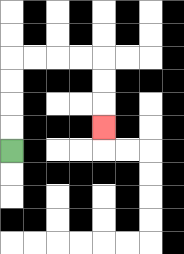{'start': '[0, 6]', 'end': '[4, 5]', 'path_directions': 'U,U,U,U,R,R,R,R,D,D,D', 'path_coordinates': '[[0, 6], [0, 5], [0, 4], [0, 3], [0, 2], [1, 2], [2, 2], [3, 2], [4, 2], [4, 3], [4, 4], [4, 5]]'}